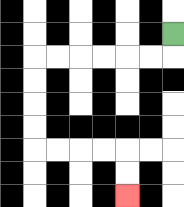{'start': '[7, 1]', 'end': '[5, 8]', 'path_directions': 'D,L,L,L,L,L,L,D,D,D,D,R,R,R,R,D,D', 'path_coordinates': '[[7, 1], [7, 2], [6, 2], [5, 2], [4, 2], [3, 2], [2, 2], [1, 2], [1, 3], [1, 4], [1, 5], [1, 6], [2, 6], [3, 6], [4, 6], [5, 6], [5, 7], [5, 8]]'}